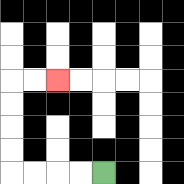{'start': '[4, 7]', 'end': '[2, 3]', 'path_directions': 'L,L,L,L,U,U,U,U,R,R', 'path_coordinates': '[[4, 7], [3, 7], [2, 7], [1, 7], [0, 7], [0, 6], [0, 5], [0, 4], [0, 3], [1, 3], [2, 3]]'}